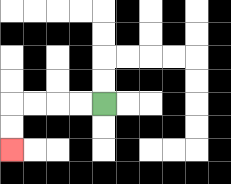{'start': '[4, 4]', 'end': '[0, 6]', 'path_directions': 'L,L,L,L,D,D', 'path_coordinates': '[[4, 4], [3, 4], [2, 4], [1, 4], [0, 4], [0, 5], [0, 6]]'}